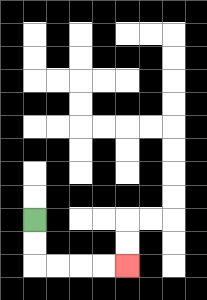{'start': '[1, 9]', 'end': '[5, 11]', 'path_directions': 'D,D,R,R,R,R', 'path_coordinates': '[[1, 9], [1, 10], [1, 11], [2, 11], [3, 11], [4, 11], [5, 11]]'}